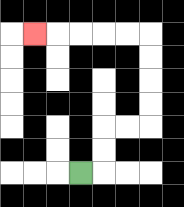{'start': '[3, 7]', 'end': '[1, 1]', 'path_directions': 'R,U,U,R,R,U,U,U,U,L,L,L,L,L', 'path_coordinates': '[[3, 7], [4, 7], [4, 6], [4, 5], [5, 5], [6, 5], [6, 4], [6, 3], [6, 2], [6, 1], [5, 1], [4, 1], [3, 1], [2, 1], [1, 1]]'}